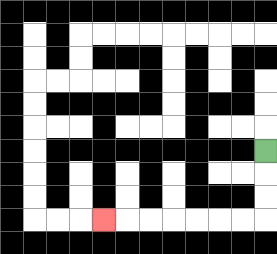{'start': '[11, 6]', 'end': '[4, 9]', 'path_directions': 'D,D,D,L,L,L,L,L,L,L', 'path_coordinates': '[[11, 6], [11, 7], [11, 8], [11, 9], [10, 9], [9, 9], [8, 9], [7, 9], [6, 9], [5, 9], [4, 9]]'}